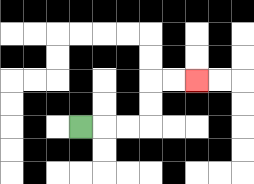{'start': '[3, 5]', 'end': '[8, 3]', 'path_directions': 'R,R,R,U,U,R,R', 'path_coordinates': '[[3, 5], [4, 5], [5, 5], [6, 5], [6, 4], [6, 3], [7, 3], [8, 3]]'}